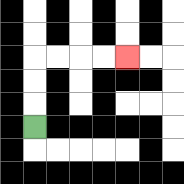{'start': '[1, 5]', 'end': '[5, 2]', 'path_directions': 'U,U,U,R,R,R,R', 'path_coordinates': '[[1, 5], [1, 4], [1, 3], [1, 2], [2, 2], [3, 2], [4, 2], [5, 2]]'}